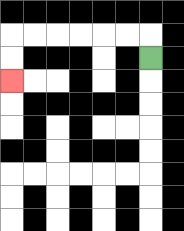{'start': '[6, 2]', 'end': '[0, 3]', 'path_directions': 'U,L,L,L,L,L,L,D,D', 'path_coordinates': '[[6, 2], [6, 1], [5, 1], [4, 1], [3, 1], [2, 1], [1, 1], [0, 1], [0, 2], [0, 3]]'}